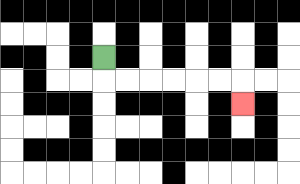{'start': '[4, 2]', 'end': '[10, 4]', 'path_directions': 'D,R,R,R,R,R,R,D', 'path_coordinates': '[[4, 2], [4, 3], [5, 3], [6, 3], [7, 3], [8, 3], [9, 3], [10, 3], [10, 4]]'}